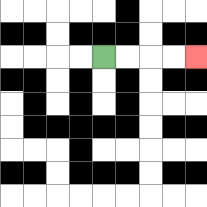{'start': '[4, 2]', 'end': '[8, 2]', 'path_directions': 'R,R,R,R', 'path_coordinates': '[[4, 2], [5, 2], [6, 2], [7, 2], [8, 2]]'}